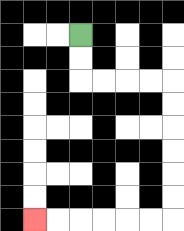{'start': '[3, 1]', 'end': '[1, 9]', 'path_directions': 'D,D,R,R,R,R,D,D,D,D,D,D,L,L,L,L,L,L', 'path_coordinates': '[[3, 1], [3, 2], [3, 3], [4, 3], [5, 3], [6, 3], [7, 3], [7, 4], [7, 5], [7, 6], [7, 7], [7, 8], [7, 9], [6, 9], [5, 9], [4, 9], [3, 9], [2, 9], [1, 9]]'}